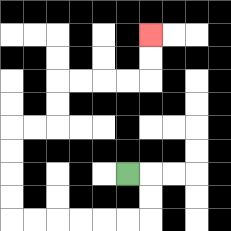{'start': '[5, 7]', 'end': '[6, 1]', 'path_directions': 'R,D,D,L,L,L,L,L,L,U,U,U,U,R,R,U,U,R,R,R,R,U,U', 'path_coordinates': '[[5, 7], [6, 7], [6, 8], [6, 9], [5, 9], [4, 9], [3, 9], [2, 9], [1, 9], [0, 9], [0, 8], [0, 7], [0, 6], [0, 5], [1, 5], [2, 5], [2, 4], [2, 3], [3, 3], [4, 3], [5, 3], [6, 3], [6, 2], [6, 1]]'}